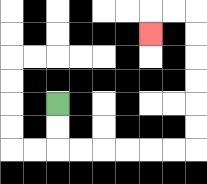{'start': '[2, 4]', 'end': '[6, 1]', 'path_directions': 'D,D,R,R,R,R,R,R,U,U,U,U,U,U,L,L,D', 'path_coordinates': '[[2, 4], [2, 5], [2, 6], [3, 6], [4, 6], [5, 6], [6, 6], [7, 6], [8, 6], [8, 5], [8, 4], [8, 3], [8, 2], [8, 1], [8, 0], [7, 0], [6, 0], [6, 1]]'}